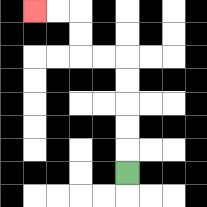{'start': '[5, 7]', 'end': '[1, 0]', 'path_directions': 'U,U,U,U,U,L,L,U,U,L,L', 'path_coordinates': '[[5, 7], [5, 6], [5, 5], [5, 4], [5, 3], [5, 2], [4, 2], [3, 2], [3, 1], [3, 0], [2, 0], [1, 0]]'}